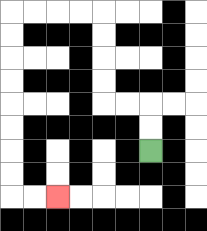{'start': '[6, 6]', 'end': '[2, 8]', 'path_directions': 'U,U,L,L,U,U,U,U,L,L,L,L,D,D,D,D,D,D,D,D,R,R', 'path_coordinates': '[[6, 6], [6, 5], [6, 4], [5, 4], [4, 4], [4, 3], [4, 2], [4, 1], [4, 0], [3, 0], [2, 0], [1, 0], [0, 0], [0, 1], [0, 2], [0, 3], [0, 4], [0, 5], [0, 6], [0, 7], [0, 8], [1, 8], [2, 8]]'}